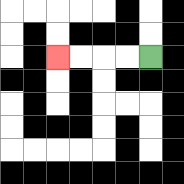{'start': '[6, 2]', 'end': '[2, 2]', 'path_directions': 'L,L,L,L', 'path_coordinates': '[[6, 2], [5, 2], [4, 2], [3, 2], [2, 2]]'}